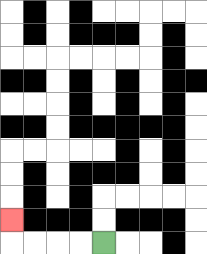{'start': '[4, 10]', 'end': '[0, 9]', 'path_directions': 'L,L,L,L,U', 'path_coordinates': '[[4, 10], [3, 10], [2, 10], [1, 10], [0, 10], [0, 9]]'}